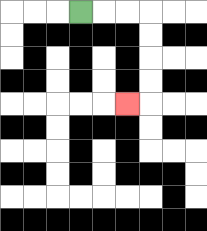{'start': '[3, 0]', 'end': '[5, 4]', 'path_directions': 'R,R,R,D,D,D,D,L', 'path_coordinates': '[[3, 0], [4, 0], [5, 0], [6, 0], [6, 1], [6, 2], [6, 3], [6, 4], [5, 4]]'}